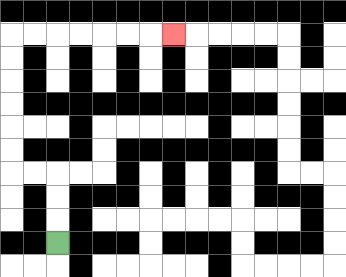{'start': '[2, 10]', 'end': '[7, 1]', 'path_directions': 'U,U,U,L,L,U,U,U,U,U,U,R,R,R,R,R,R,R', 'path_coordinates': '[[2, 10], [2, 9], [2, 8], [2, 7], [1, 7], [0, 7], [0, 6], [0, 5], [0, 4], [0, 3], [0, 2], [0, 1], [1, 1], [2, 1], [3, 1], [4, 1], [5, 1], [6, 1], [7, 1]]'}